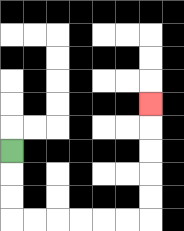{'start': '[0, 6]', 'end': '[6, 4]', 'path_directions': 'D,D,D,R,R,R,R,R,R,U,U,U,U,U', 'path_coordinates': '[[0, 6], [0, 7], [0, 8], [0, 9], [1, 9], [2, 9], [3, 9], [4, 9], [5, 9], [6, 9], [6, 8], [6, 7], [6, 6], [6, 5], [6, 4]]'}